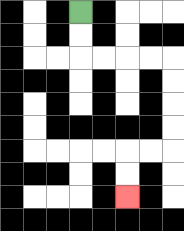{'start': '[3, 0]', 'end': '[5, 8]', 'path_directions': 'D,D,R,R,R,R,D,D,D,D,L,L,D,D', 'path_coordinates': '[[3, 0], [3, 1], [3, 2], [4, 2], [5, 2], [6, 2], [7, 2], [7, 3], [7, 4], [7, 5], [7, 6], [6, 6], [5, 6], [5, 7], [5, 8]]'}